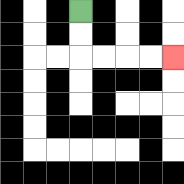{'start': '[3, 0]', 'end': '[7, 2]', 'path_directions': 'D,D,R,R,R,R', 'path_coordinates': '[[3, 0], [3, 1], [3, 2], [4, 2], [5, 2], [6, 2], [7, 2]]'}